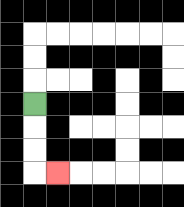{'start': '[1, 4]', 'end': '[2, 7]', 'path_directions': 'D,D,D,R', 'path_coordinates': '[[1, 4], [1, 5], [1, 6], [1, 7], [2, 7]]'}